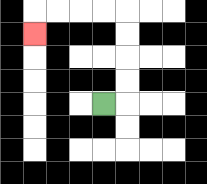{'start': '[4, 4]', 'end': '[1, 1]', 'path_directions': 'R,U,U,U,U,L,L,L,L,D', 'path_coordinates': '[[4, 4], [5, 4], [5, 3], [5, 2], [5, 1], [5, 0], [4, 0], [3, 0], [2, 0], [1, 0], [1, 1]]'}